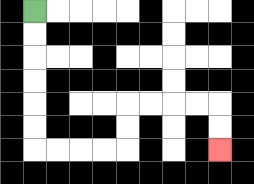{'start': '[1, 0]', 'end': '[9, 6]', 'path_directions': 'D,D,D,D,D,D,R,R,R,R,U,U,R,R,R,R,D,D', 'path_coordinates': '[[1, 0], [1, 1], [1, 2], [1, 3], [1, 4], [1, 5], [1, 6], [2, 6], [3, 6], [4, 6], [5, 6], [5, 5], [5, 4], [6, 4], [7, 4], [8, 4], [9, 4], [9, 5], [9, 6]]'}